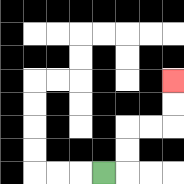{'start': '[4, 7]', 'end': '[7, 3]', 'path_directions': 'R,U,U,R,R,U,U', 'path_coordinates': '[[4, 7], [5, 7], [5, 6], [5, 5], [6, 5], [7, 5], [7, 4], [7, 3]]'}